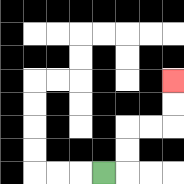{'start': '[4, 7]', 'end': '[7, 3]', 'path_directions': 'R,U,U,R,R,U,U', 'path_coordinates': '[[4, 7], [5, 7], [5, 6], [5, 5], [6, 5], [7, 5], [7, 4], [7, 3]]'}